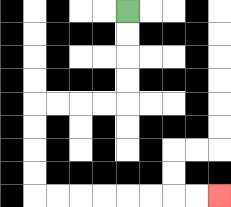{'start': '[5, 0]', 'end': '[9, 8]', 'path_directions': 'D,D,D,D,L,L,L,L,D,D,D,D,R,R,R,R,R,R,R,R', 'path_coordinates': '[[5, 0], [5, 1], [5, 2], [5, 3], [5, 4], [4, 4], [3, 4], [2, 4], [1, 4], [1, 5], [1, 6], [1, 7], [1, 8], [2, 8], [3, 8], [4, 8], [5, 8], [6, 8], [7, 8], [8, 8], [9, 8]]'}